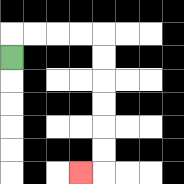{'start': '[0, 2]', 'end': '[3, 7]', 'path_directions': 'U,R,R,R,R,D,D,D,D,D,D,L', 'path_coordinates': '[[0, 2], [0, 1], [1, 1], [2, 1], [3, 1], [4, 1], [4, 2], [4, 3], [4, 4], [4, 5], [4, 6], [4, 7], [3, 7]]'}